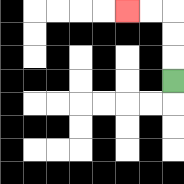{'start': '[7, 3]', 'end': '[5, 0]', 'path_directions': 'U,U,U,L,L', 'path_coordinates': '[[7, 3], [7, 2], [7, 1], [7, 0], [6, 0], [5, 0]]'}